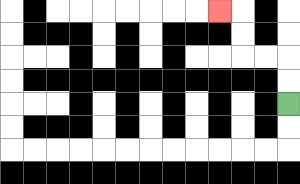{'start': '[12, 4]', 'end': '[9, 0]', 'path_directions': 'U,U,L,L,U,U,L', 'path_coordinates': '[[12, 4], [12, 3], [12, 2], [11, 2], [10, 2], [10, 1], [10, 0], [9, 0]]'}